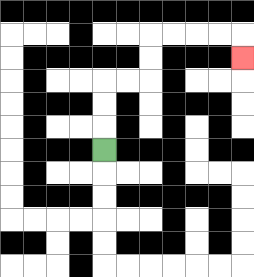{'start': '[4, 6]', 'end': '[10, 2]', 'path_directions': 'U,U,U,R,R,U,U,R,R,R,R,D', 'path_coordinates': '[[4, 6], [4, 5], [4, 4], [4, 3], [5, 3], [6, 3], [6, 2], [6, 1], [7, 1], [8, 1], [9, 1], [10, 1], [10, 2]]'}